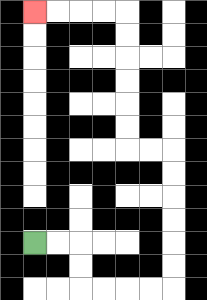{'start': '[1, 10]', 'end': '[1, 0]', 'path_directions': 'R,R,D,D,R,R,R,R,U,U,U,U,U,U,L,L,U,U,U,U,U,U,L,L,L,L', 'path_coordinates': '[[1, 10], [2, 10], [3, 10], [3, 11], [3, 12], [4, 12], [5, 12], [6, 12], [7, 12], [7, 11], [7, 10], [7, 9], [7, 8], [7, 7], [7, 6], [6, 6], [5, 6], [5, 5], [5, 4], [5, 3], [5, 2], [5, 1], [5, 0], [4, 0], [3, 0], [2, 0], [1, 0]]'}